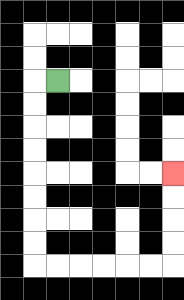{'start': '[2, 3]', 'end': '[7, 7]', 'path_directions': 'L,D,D,D,D,D,D,D,D,R,R,R,R,R,R,U,U,U,U', 'path_coordinates': '[[2, 3], [1, 3], [1, 4], [1, 5], [1, 6], [1, 7], [1, 8], [1, 9], [1, 10], [1, 11], [2, 11], [3, 11], [4, 11], [5, 11], [6, 11], [7, 11], [7, 10], [7, 9], [7, 8], [7, 7]]'}